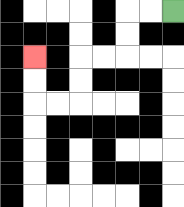{'start': '[7, 0]', 'end': '[1, 2]', 'path_directions': 'L,L,D,D,L,L,D,D,L,L,U,U', 'path_coordinates': '[[7, 0], [6, 0], [5, 0], [5, 1], [5, 2], [4, 2], [3, 2], [3, 3], [3, 4], [2, 4], [1, 4], [1, 3], [1, 2]]'}